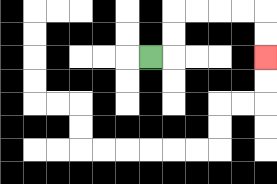{'start': '[6, 2]', 'end': '[11, 2]', 'path_directions': 'R,U,U,R,R,R,R,D,D', 'path_coordinates': '[[6, 2], [7, 2], [7, 1], [7, 0], [8, 0], [9, 0], [10, 0], [11, 0], [11, 1], [11, 2]]'}